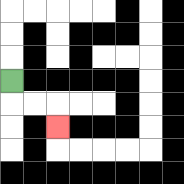{'start': '[0, 3]', 'end': '[2, 5]', 'path_directions': 'D,R,R,D', 'path_coordinates': '[[0, 3], [0, 4], [1, 4], [2, 4], [2, 5]]'}